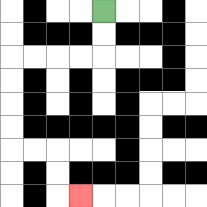{'start': '[4, 0]', 'end': '[3, 8]', 'path_directions': 'D,D,L,L,L,L,D,D,D,D,R,R,D,D,R', 'path_coordinates': '[[4, 0], [4, 1], [4, 2], [3, 2], [2, 2], [1, 2], [0, 2], [0, 3], [0, 4], [0, 5], [0, 6], [1, 6], [2, 6], [2, 7], [2, 8], [3, 8]]'}